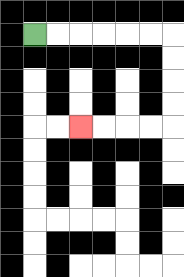{'start': '[1, 1]', 'end': '[3, 5]', 'path_directions': 'R,R,R,R,R,R,D,D,D,D,L,L,L,L', 'path_coordinates': '[[1, 1], [2, 1], [3, 1], [4, 1], [5, 1], [6, 1], [7, 1], [7, 2], [7, 3], [7, 4], [7, 5], [6, 5], [5, 5], [4, 5], [3, 5]]'}